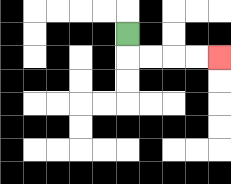{'start': '[5, 1]', 'end': '[9, 2]', 'path_directions': 'D,R,R,R,R', 'path_coordinates': '[[5, 1], [5, 2], [6, 2], [7, 2], [8, 2], [9, 2]]'}